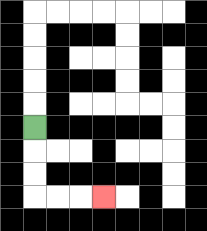{'start': '[1, 5]', 'end': '[4, 8]', 'path_directions': 'D,D,D,R,R,R', 'path_coordinates': '[[1, 5], [1, 6], [1, 7], [1, 8], [2, 8], [3, 8], [4, 8]]'}